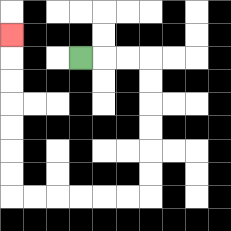{'start': '[3, 2]', 'end': '[0, 1]', 'path_directions': 'R,R,R,D,D,D,D,D,D,L,L,L,L,L,L,U,U,U,U,U,U,U', 'path_coordinates': '[[3, 2], [4, 2], [5, 2], [6, 2], [6, 3], [6, 4], [6, 5], [6, 6], [6, 7], [6, 8], [5, 8], [4, 8], [3, 8], [2, 8], [1, 8], [0, 8], [0, 7], [0, 6], [0, 5], [0, 4], [0, 3], [0, 2], [0, 1]]'}